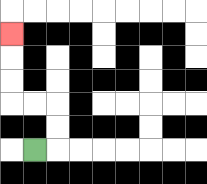{'start': '[1, 6]', 'end': '[0, 1]', 'path_directions': 'R,U,U,L,L,U,U,U', 'path_coordinates': '[[1, 6], [2, 6], [2, 5], [2, 4], [1, 4], [0, 4], [0, 3], [0, 2], [0, 1]]'}